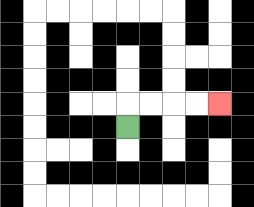{'start': '[5, 5]', 'end': '[9, 4]', 'path_directions': 'U,R,R,R,R', 'path_coordinates': '[[5, 5], [5, 4], [6, 4], [7, 4], [8, 4], [9, 4]]'}